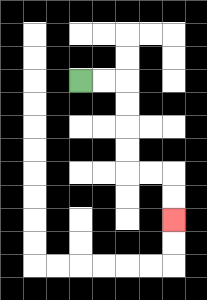{'start': '[3, 3]', 'end': '[7, 9]', 'path_directions': 'R,R,D,D,D,D,R,R,D,D', 'path_coordinates': '[[3, 3], [4, 3], [5, 3], [5, 4], [5, 5], [5, 6], [5, 7], [6, 7], [7, 7], [7, 8], [7, 9]]'}